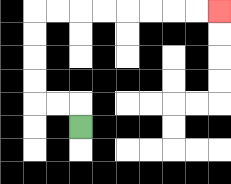{'start': '[3, 5]', 'end': '[9, 0]', 'path_directions': 'U,L,L,U,U,U,U,R,R,R,R,R,R,R,R', 'path_coordinates': '[[3, 5], [3, 4], [2, 4], [1, 4], [1, 3], [1, 2], [1, 1], [1, 0], [2, 0], [3, 0], [4, 0], [5, 0], [6, 0], [7, 0], [8, 0], [9, 0]]'}